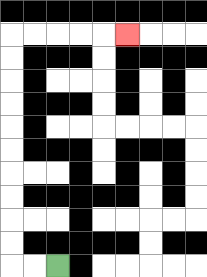{'start': '[2, 11]', 'end': '[5, 1]', 'path_directions': 'L,L,U,U,U,U,U,U,U,U,U,U,R,R,R,R,R', 'path_coordinates': '[[2, 11], [1, 11], [0, 11], [0, 10], [0, 9], [0, 8], [0, 7], [0, 6], [0, 5], [0, 4], [0, 3], [0, 2], [0, 1], [1, 1], [2, 1], [3, 1], [4, 1], [5, 1]]'}